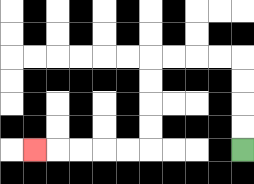{'start': '[10, 6]', 'end': '[1, 6]', 'path_directions': 'U,U,U,U,L,L,L,L,D,D,D,D,L,L,L,L,L', 'path_coordinates': '[[10, 6], [10, 5], [10, 4], [10, 3], [10, 2], [9, 2], [8, 2], [7, 2], [6, 2], [6, 3], [6, 4], [6, 5], [6, 6], [5, 6], [4, 6], [3, 6], [2, 6], [1, 6]]'}